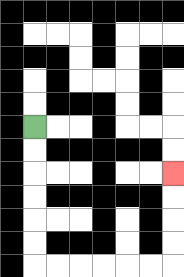{'start': '[1, 5]', 'end': '[7, 7]', 'path_directions': 'D,D,D,D,D,D,R,R,R,R,R,R,U,U,U,U', 'path_coordinates': '[[1, 5], [1, 6], [1, 7], [1, 8], [1, 9], [1, 10], [1, 11], [2, 11], [3, 11], [4, 11], [5, 11], [6, 11], [7, 11], [7, 10], [7, 9], [7, 8], [7, 7]]'}